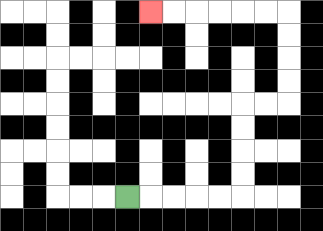{'start': '[5, 8]', 'end': '[6, 0]', 'path_directions': 'R,R,R,R,R,U,U,U,U,R,R,U,U,U,U,L,L,L,L,L,L', 'path_coordinates': '[[5, 8], [6, 8], [7, 8], [8, 8], [9, 8], [10, 8], [10, 7], [10, 6], [10, 5], [10, 4], [11, 4], [12, 4], [12, 3], [12, 2], [12, 1], [12, 0], [11, 0], [10, 0], [9, 0], [8, 0], [7, 0], [6, 0]]'}